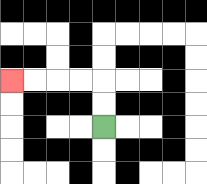{'start': '[4, 5]', 'end': '[0, 3]', 'path_directions': 'U,U,L,L,L,L', 'path_coordinates': '[[4, 5], [4, 4], [4, 3], [3, 3], [2, 3], [1, 3], [0, 3]]'}